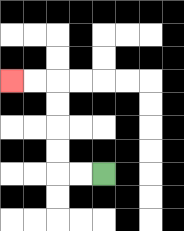{'start': '[4, 7]', 'end': '[0, 3]', 'path_directions': 'L,L,U,U,U,U,L,L', 'path_coordinates': '[[4, 7], [3, 7], [2, 7], [2, 6], [2, 5], [2, 4], [2, 3], [1, 3], [0, 3]]'}